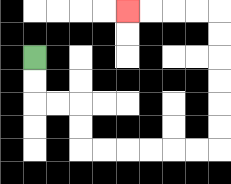{'start': '[1, 2]', 'end': '[5, 0]', 'path_directions': 'D,D,R,R,D,D,R,R,R,R,R,R,U,U,U,U,U,U,L,L,L,L', 'path_coordinates': '[[1, 2], [1, 3], [1, 4], [2, 4], [3, 4], [3, 5], [3, 6], [4, 6], [5, 6], [6, 6], [7, 6], [8, 6], [9, 6], [9, 5], [9, 4], [9, 3], [9, 2], [9, 1], [9, 0], [8, 0], [7, 0], [6, 0], [5, 0]]'}